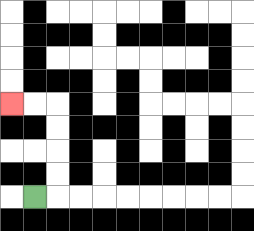{'start': '[1, 8]', 'end': '[0, 4]', 'path_directions': 'R,U,U,U,U,L,L', 'path_coordinates': '[[1, 8], [2, 8], [2, 7], [2, 6], [2, 5], [2, 4], [1, 4], [0, 4]]'}